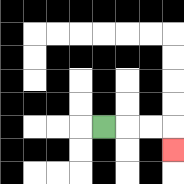{'start': '[4, 5]', 'end': '[7, 6]', 'path_directions': 'R,R,R,D', 'path_coordinates': '[[4, 5], [5, 5], [6, 5], [7, 5], [7, 6]]'}